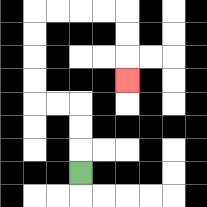{'start': '[3, 7]', 'end': '[5, 3]', 'path_directions': 'U,U,U,L,L,U,U,U,U,R,R,R,R,D,D,D', 'path_coordinates': '[[3, 7], [3, 6], [3, 5], [3, 4], [2, 4], [1, 4], [1, 3], [1, 2], [1, 1], [1, 0], [2, 0], [3, 0], [4, 0], [5, 0], [5, 1], [5, 2], [5, 3]]'}